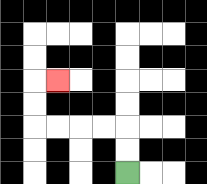{'start': '[5, 7]', 'end': '[2, 3]', 'path_directions': 'U,U,L,L,L,L,U,U,R', 'path_coordinates': '[[5, 7], [5, 6], [5, 5], [4, 5], [3, 5], [2, 5], [1, 5], [1, 4], [1, 3], [2, 3]]'}